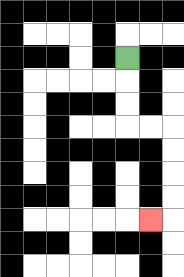{'start': '[5, 2]', 'end': '[6, 9]', 'path_directions': 'D,D,D,R,R,D,D,D,D,L', 'path_coordinates': '[[5, 2], [5, 3], [5, 4], [5, 5], [6, 5], [7, 5], [7, 6], [7, 7], [7, 8], [7, 9], [6, 9]]'}